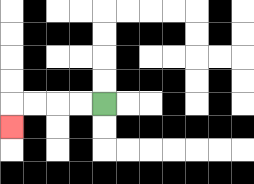{'start': '[4, 4]', 'end': '[0, 5]', 'path_directions': 'L,L,L,L,D', 'path_coordinates': '[[4, 4], [3, 4], [2, 4], [1, 4], [0, 4], [0, 5]]'}